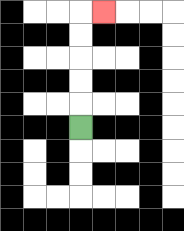{'start': '[3, 5]', 'end': '[4, 0]', 'path_directions': 'U,U,U,U,U,R', 'path_coordinates': '[[3, 5], [3, 4], [3, 3], [3, 2], [3, 1], [3, 0], [4, 0]]'}